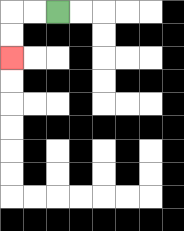{'start': '[2, 0]', 'end': '[0, 2]', 'path_directions': 'L,L,D,D', 'path_coordinates': '[[2, 0], [1, 0], [0, 0], [0, 1], [0, 2]]'}